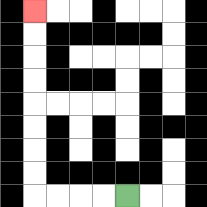{'start': '[5, 8]', 'end': '[1, 0]', 'path_directions': 'L,L,L,L,U,U,U,U,U,U,U,U', 'path_coordinates': '[[5, 8], [4, 8], [3, 8], [2, 8], [1, 8], [1, 7], [1, 6], [1, 5], [1, 4], [1, 3], [1, 2], [1, 1], [1, 0]]'}